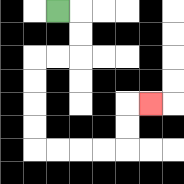{'start': '[2, 0]', 'end': '[6, 4]', 'path_directions': 'R,D,D,L,L,D,D,D,D,R,R,R,R,U,U,R', 'path_coordinates': '[[2, 0], [3, 0], [3, 1], [3, 2], [2, 2], [1, 2], [1, 3], [1, 4], [1, 5], [1, 6], [2, 6], [3, 6], [4, 6], [5, 6], [5, 5], [5, 4], [6, 4]]'}